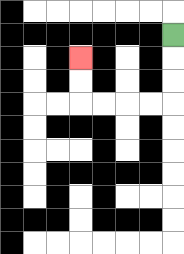{'start': '[7, 1]', 'end': '[3, 2]', 'path_directions': 'D,D,D,L,L,L,L,U,U', 'path_coordinates': '[[7, 1], [7, 2], [7, 3], [7, 4], [6, 4], [5, 4], [4, 4], [3, 4], [3, 3], [3, 2]]'}